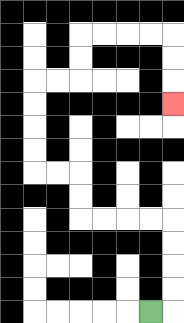{'start': '[6, 13]', 'end': '[7, 4]', 'path_directions': 'R,U,U,U,U,L,L,L,L,U,U,L,L,U,U,U,U,R,R,U,U,R,R,R,R,D,D,D', 'path_coordinates': '[[6, 13], [7, 13], [7, 12], [7, 11], [7, 10], [7, 9], [6, 9], [5, 9], [4, 9], [3, 9], [3, 8], [3, 7], [2, 7], [1, 7], [1, 6], [1, 5], [1, 4], [1, 3], [2, 3], [3, 3], [3, 2], [3, 1], [4, 1], [5, 1], [6, 1], [7, 1], [7, 2], [7, 3], [7, 4]]'}